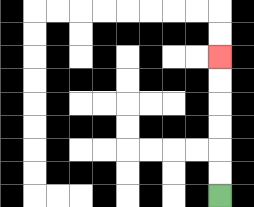{'start': '[9, 8]', 'end': '[9, 2]', 'path_directions': 'U,U,U,U,U,U', 'path_coordinates': '[[9, 8], [9, 7], [9, 6], [9, 5], [9, 4], [9, 3], [9, 2]]'}